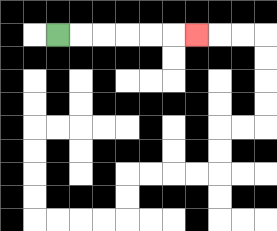{'start': '[2, 1]', 'end': '[8, 1]', 'path_directions': 'R,R,R,R,R,R', 'path_coordinates': '[[2, 1], [3, 1], [4, 1], [5, 1], [6, 1], [7, 1], [8, 1]]'}